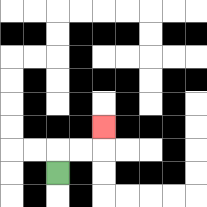{'start': '[2, 7]', 'end': '[4, 5]', 'path_directions': 'U,R,R,U', 'path_coordinates': '[[2, 7], [2, 6], [3, 6], [4, 6], [4, 5]]'}